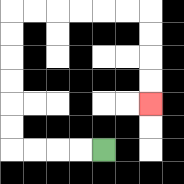{'start': '[4, 6]', 'end': '[6, 4]', 'path_directions': 'L,L,L,L,U,U,U,U,U,U,R,R,R,R,R,R,D,D,D,D', 'path_coordinates': '[[4, 6], [3, 6], [2, 6], [1, 6], [0, 6], [0, 5], [0, 4], [0, 3], [0, 2], [0, 1], [0, 0], [1, 0], [2, 0], [3, 0], [4, 0], [5, 0], [6, 0], [6, 1], [6, 2], [6, 3], [6, 4]]'}